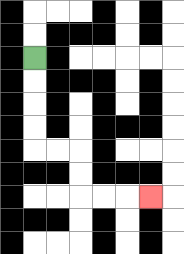{'start': '[1, 2]', 'end': '[6, 8]', 'path_directions': 'D,D,D,D,R,R,D,D,R,R,R', 'path_coordinates': '[[1, 2], [1, 3], [1, 4], [1, 5], [1, 6], [2, 6], [3, 6], [3, 7], [3, 8], [4, 8], [5, 8], [6, 8]]'}